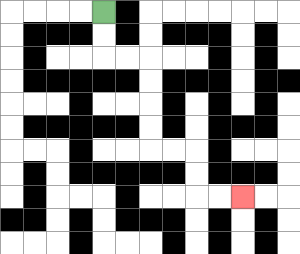{'start': '[4, 0]', 'end': '[10, 8]', 'path_directions': 'D,D,R,R,D,D,D,D,R,R,D,D,R,R', 'path_coordinates': '[[4, 0], [4, 1], [4, 2], [5, 2], [6, 2], [6, 3], [6, 4], [6, 5], [6, 6], [7, 6], [8, 6], [8, 7], [8, 8], [9, 8], [10, 8]]'}